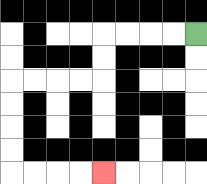{'start': '[8, 1]', 'end': '[4, 7]', 'path_directions': 'L,L,L,L,D,D,L,L,L,L,D,D,D,D,R,R,R,R', 'path_coordinates': '[[8, 1], [7, 1], [6, 1], [5, 1], [4, 1], [4, 2], [4, 3], [3, 3], [2, 3], [1, 3], [0, 3], [0, 4], [0, 5], [0, 6], [0, 7], [1, 7], [2, 7], [3, 7], [4, 7]]'}